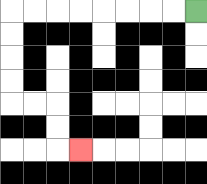{'start': '[8, 0]', 'end': '[3, 6]', 'path_directions': 'L,L,L,L,L,L,L,L,D,D,D,D,R,R,D,D,R', 'path_coordinates': '[[8, 0], [7, 0], [6, 0], [5, 0], [4, 0], [3, 0], [2, 0], [1, 0], [0, 0], [0, 1], [0, 2], [0, 3], [0, 4], [1, 4], [2, 4], [2, 5], [2, 6], [3, 6]]'}